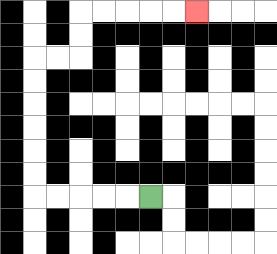{'start': '[6, 8]', 'end': '[8, 0]', 'path_directions': 'L,L,L,L,L,U,U,U,U,U,U,R,R,U,U,R,R,R,R,R', 'path_coordinates': '[[6, 8], [5, 8], [4, 8], [3, 8], [2, 8], [1, 8], [1, 7], [1, 6], [1, 5], [1, 4], [1, 3], [1, 2], [2, 2], [3, 2], [3, 1], [3, 0], [4, 0], [5, 0], [6, 0], [7, 0], [8, 0]]'}